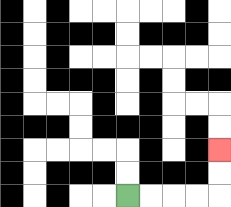{'start': '[5, 8]', 'end': '[9, 6]', 'path_directions': 'R,R,R,R,U,U', 'path_coordinates': '[[5, 8], [6, 8], [7, 8], [8, 8], [9, 8], [9, 7], [9, 6]]'}